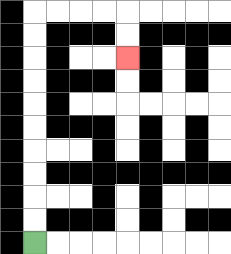{'start': '[1, 10]', 'end': '[5, 2]', 'path_directions': 'U,U,U,U,U,U,U,U,U,U,R,R,R,R,D,D', 'path_coordinates': '[[1, 10], [1, 9], [1, 8], [1, 7], [1, 6], [1, 5], [1, 4], [1, 3], [1, 2], [1, 1], [1, 0], [2, 0], [3, 0], [4, 0], [5, 0], [5, 1], [5, 2]]'}